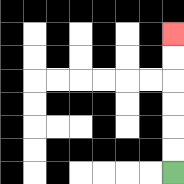{'start': '[7, 7]', 'end': '[7, 1]', 'path_directions': 'U,U,U,U,U,U', 'path_coordinates': '[[7, 7], [7, 6], [7, 5], [7, 4], [7, 3], [7, 2], [7, 1]]'}